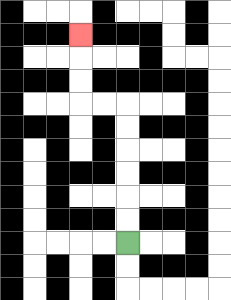{'start': '[5, 10]', 'end': '[3, 1]', 'path_directions': 'U,U,U,U,U,U,L,L,U,U,U', 'path_coordinates': '[[5, 10], [5, 9], [5, 8], [5, 7], [5, 6], [5, 5], [5, 4], [4, 4], [3, 4], [3, 3], [3, 2], [3, 1]]'}